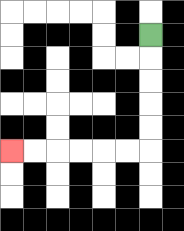{'start': '[6, 1]', 'end': '[0, 6]', 'path_directions': 'D,D,D,D,D,L,L,L,L,L,L', 'path_coordinates': '[[6, 1], [6, 2], [6, 3], [6, 4], [6, 5], [6, 6], [5, 6], [4, 6], [3, 6], [2, 6], [1, 6], [0, 6]]'}